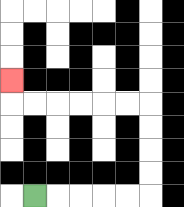{'start': '[1, 8]', 'end': '[0, 3]', 'path_directions': 'R,R,R,R,R,U,U,U,U,L,L,L,L,L,L,U', 'path_coordinates': '[[1, 8], [2, 8], [3, 8], [4, 8], [5, 8], [6, 8], [6, 7], [6, 6], [6, 5], [6, 4], [5, 4], [4, 4], [3, 4], [2, 4], [1, 4], [0, 4], [0, 3]]'}